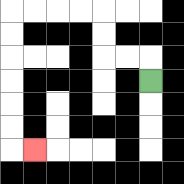{'start': '[6, 3]', 'end': '[1, 6]', 'path_directions': 'U,L,L,U,U,L,L,L,L,D,D,D,D,D,D,R', 'path_coordinates': '[[6, 3], [6, 2], [5, 2], [4, 2], [4, 1], [4, 0], [3, 0], [2, 0], [1, 0], [0, 0], [0, 1], [0, 2], [0, 3], [0, 4], [0, 5], [0, 6], [1, 6]]'}